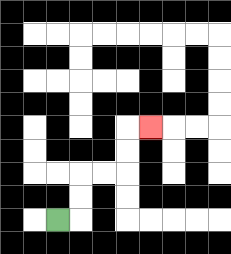{'start': '[2, 9]', 'end': '[6, 5]', 'path_directions': 'R,U,U,R,R,U,U,R', 'path_coordinates': '[[2, 9], [3, 9], [3, 8], [3, 7], [4, 7], [5, 7], [5, 6], [5, 5], [6, 5]]'}